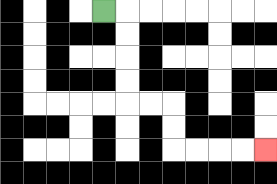{'start': '[4, 0]', 'end': '[11, 6]', 'path_directions': 'R,D,D,D,D,R,R,D,D,R,R,R,R', 'path_coordinates': '[[4, 0], [5, 0], [5, 1], [5, 2], [5, 3], [5, 4], [6, 4], [7, 4], [7, 5], [7, 6], [8, 6], [9, 6], [10, 6], [11, 6]]'}